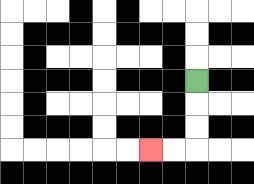{'start': '[8, 3]', 'end': '[6, 6]', 'path_directions': 'D,D,D,L,L', 'path_coordinates': '[[8, 3], [8, 4], [8, 5], [8, 6], [7, 6], [6, 6]]'}